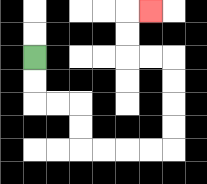{'start': '[1, 2]', 'end': '[6, 0]', 'path_directions': 'D,D,R,R,D,D,R,R,R,R,U,U,U,U,L,L,U,U,R', 'path_coordinates': '[[1, 2], [1, 3], [1, 4], [2, 4], [3, 4], [3, 5], [3, 6], [4, 6], [5, 6], [6, 6], [7, 6], [7, 5], [7, 4], [7, 3], [7, 2], [6, 2], [5, 2], [5, 1], [5, 0], [6, 0]]'}